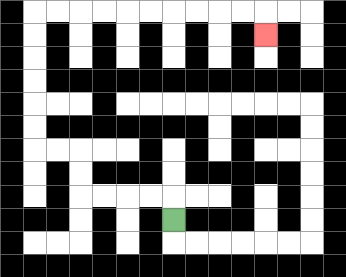{'start': '[7, 9]', 'end': '[11, 1]', 'path_directions': 'U,L,L,L,L,U,U,L,L,U,U,U,U,U,U,R,R,R,R,R,R,R,R,R,R,D', 'path_coordinates': '[[7, 9], [7, 8], [6, 8], [5, 8], [4, 8], [3, 8], [3, 7], [3, 6], [2, 6], [1, 6], [1, 5], [1, 4], [1, 3], [1, 2], [1, 1], [1, 0], [2, 0], [3, 0], [4, 0], [5, 0], [6, 0], [7, 0], [8, 0], [9, 0], [10, 0], [11, 0], [11, 1]]'}